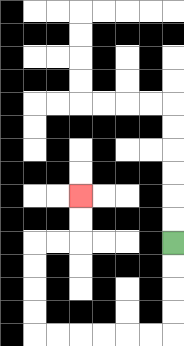{'start': '[7, 10]', 'end': '[3, 8]', 'path_directions': 'D,D,D,D,L,L,L,L,L,L,U,U,U,U,R,R,U,U', 'path_coordinates': '[[7, 10], [7, 11], [7, 12], [7, 13], [7, 14], [6, 14], [5, 14], [4, 14], [3, 14], [2, 14], [1, 14], [1, 13], [1, 12], [1, 11], [1, 10], [2, 10], [3, 10], [3, 9], [3, 8]]'}